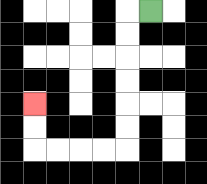{'start': '[6, 0]', 'end': '[1, 4]', 'path_directions': 'L,D,D,D,D,D,D,L,L,L,L,U,U', 'path_coordinates': '[[6, 0], [5, 0], [5, 1], [5, 2], [5, 3], [5, 4], [5, 5], [5, 6], [4, 6], [3, 6], [2, 6], [1, 6], [1, 5], [1, 4]]'}